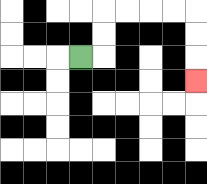{'start': '[3, 2]', 'end': '[8, 3]', 'path_directions': 'R,U,U,R,R,R,R,D,D,D', 'path_coordinates': '[[3, 2], [4, 2], [4, 1], [4, 0], [5, 0], [6, 0], [7, 0], [8, 0], [8, 1], [8, 2], [8, 3]]'}